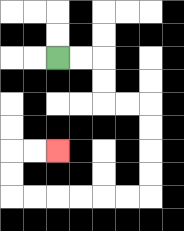{'start': '[2, 2]', 'end': '[2, 6]', 'path_directions': 'R,R,D,D,R,R,D,D,D,D,L,L,L,L,L,L,U,U,R,R', 'path_coordinates': '[[2, 2], [3, 2], [4, 2], [4, 3], [4, 4], [5, 4], [6, 4], [6, 5], [6, 6], [6, 7], [6, 8], [5, 8], [4, 8], [3, 8], [2, 8], [1, 8], [0, 8], [0, 7], [0, 6], [1, 6], [2, 6]]'}